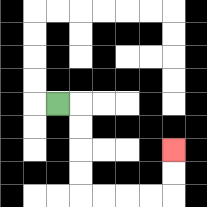{'start': '[2, 4]', 'end': '[7, 6]', 'path_directions': 'R,D,D,D,D,R,R,R,R,U,U', 'path_coordinates': '[[2, 4], [3, 4], [3, 5], [3, 6], [3, 7], [3, 8], [4, 8], [5, 8], [6, 8], [7, 8], [7, 7], [7, 6]]'}